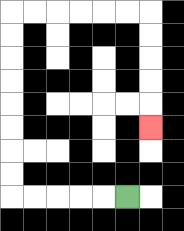{'start': '[5, 8]', 'end': '[6, 5]', 'path_directions': 'L,L,L,L,L,U,U,U,U,U,U,U,U,R,R,R,R,R,R,D,D,D,D,D', 'path_coordinates': '[[5, 8], [4, 8], [3, 8], [2, 8], [1, 8], [0, 8], [0, 7], [0, 6], [0, 5], [0, 4], [0, 3], [0, 2], [0, 1], [0, 0], [1, 0], [2, 0], [3, 0], [4, 0], [5, 0], [6, 0], [6, 1], [6, 2], [6, 3], [6, 4], [6, 5]]'}